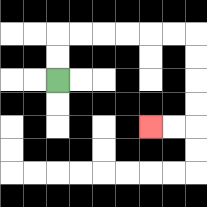{'start': '[2, 3]', 'end': '[6, 5]', 'path_directions': 'U,U,R,R,R,R,R,R,D,D,D,D,L,L', 'path_coordinates': '[[2, 3], [2, 2], [2, 1], [3, 1], [4, 1], [5, 1], [6, 1], [7, 1], [8, 1], [8, 2], [8, 3], [8, 4], [8, 5], [7, 5], [6, 5]]'}